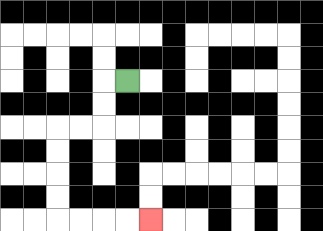{'start': '[5, 3]', 'end': '[6, 9]', 'path_directions': 'L,D,D,L,L,D,D,D,D,R,R,R,R', 'path_coordinates': '[[5, 3], [4, 3], [4, 4], [4, 5], [3, 5], [2, 5], [2, 6], [2, 7], [2, 8], [2, 9], [3, 9], [4, 9], [5, 9], [6, 9]]'}